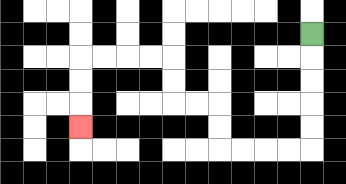{'start': '[13, 1]', 'end': '[3, 5]', 'path_directions': 'D,D,D,D,D,L,L,L,L,U,U,L,L,U,U,L,L,L,L,D,D,D', 'path_coordinates': '[[13, 1], [13, 2], [13, 3], [13, 4], [13, 5], [13, 6], [12, 6], [11, 6], [10, 6], [9, 6], [9, 5], [9, 4], [8, 4], [7, 4], [7, 3], [7, 2], [6, 2], [5, 2], [4, 2], [3, 2], [3, 3], [3, 4], [3, 5]]'}